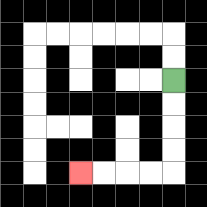{'start': '[7, 3]', 'end': '[3, 7]', 'path_directions': 'D,D,D,D,L,L,L,L', 'path_coordinates': '[[7, 3], [7, 4], [7, 5], [7, 6], [7, 7], [6, 7], [5, 7], [4, 7], [3, 7]]'}